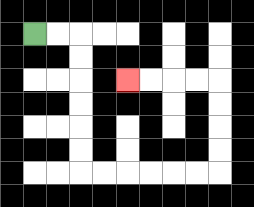{'start': '[1, 1]', 'end': '[5, 3]', 'path_directions': 'R,R,D,D,D,D,D,D,R,R,R,R,R,R,U,U,U,U,L,L,L,L', 'path_coordinates': '[[1, 1], [2, 1], [3, 1], [3, 2], [3, 3], [3, 4], [3, 5], [3, 6], [3, 7], [4, 7], [5, 7], [6, 7], [7, 7], [8, 7], [9, 7], [9, 6], [9, 5], [9, 4], [9, 3], [8, 3], [7, 3], [6, 3], [5, 3]]'}